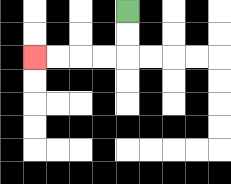{'start': '[5, 0]', 'end': '[1, 2]', 'path_directions': 'D,D,L,L,L,L', 'path_coordinates': '[[5, 0], [5, 1], [5, 2], [4, 2], [3, 2], [2, 2], [1, 2]]'}